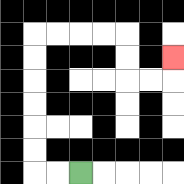{'start': '[3, 7]', 'end': '[7, 2]', 'path_directions': 'L,L,U,U,U,U,U,U,R,R,R,R,D,D,R,R,U', 'path_coordinates': '[[3, 7], [2, 7], [1, 7], [1, 6], [1, 5], [1, 4], [1, 3], [1, 2], [1, 1], [2, 1], [3, 1], [4, 1], [5, 1], [5, 2], [5, 3], [6, 3], [7, 3], [7, 2]]'}